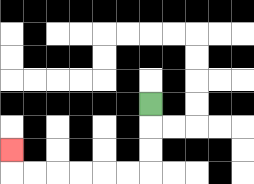{'start': '[6, 4]', 'end': '[0, 6]', 'path_directions': 'D,D,D,L,L,L,L,L,L,U', 'path_coordinates': '[[6, 4], [6, 5], [6, 6], [6, 7], [5, 7], [4, 7], [3, 7], [2, 7], [1, 7], [0, 7], [0, 6]]'}